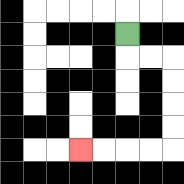{'start': '[5, 1]', 'end': '[3, 6]', 'path_directions': 'D,R,R,D,D,D,D,L,L,L,L', 'path_coordinates': '[[5, 1], [5, 2], [6, 2], [7, 2], [7, 3], [7, 4], [7, 5], [7, 6], [6, 6], [5, 6], [4, 6], [3, 6]]'}